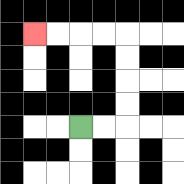{'start': '[3, 5]', 'end': '[1, 1]', 'path_directions': 'R,R,U,U,U,U,L,L,L,L', 'path_coordinates': '[[3, 5], [4, 5], [5, 5], [5, 4], [5, 3], [5, 2], [5, 1], [4, 1], [3, 1], [2, 1], [1, 1]]'}